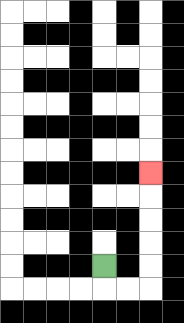{'start': '[4, 11]', 'end': '[6, 7]', 'path_directions': 'D,R,R,U,U,U,U,U', 'path_coordinates': '[[4, 11], [4, 12], [5, 12], [6, 12], [6, 11], [6, 10], [6, 9], [6, 8], [6, 7]]'}